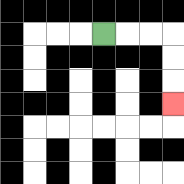{'start': '[4, 1]', 'end': '[7, 4]', 'path_directions': 'R,R,R,D,D,D', 'path_coordinates': '[[4, 1], [5, 1], [6, 1], [7, 1], [7, 2], [7, 3], [7, 4]]'}